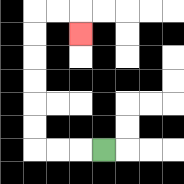{'start': '[4, 6]', 'end': '[3, 1]', 'path_directions': 'L,L,L,U,U,U,U,U,U,R,R,D', 'path_coordinates': '[[4, 6], [3, 6], [2, 6], [1, 6], [1, 5], [1, 4], [1, 3], [1, 2], [1, 1], [1, 0], [2, 0], [3, 0], [3, 1]]'}